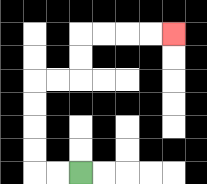{'start': '[3, 7]', 'end': '[7, 1]', 'path_directions': 'L,L,U,U,U,U,R,R,U,U,R,R,R,R', 'path_coordinates': '[[3, 7], [2, 7], [1, 7], [1, 6], [1, 5], [1, 4], [1, 3], [2, 3], [3, 3], [3, 2], [3, 1], [4, 1], [5, 1], [6, 1], [7, 1]]'}